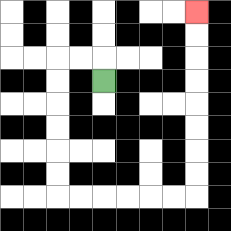{'start': '[4, 3]', 'end': '[8, 0]', 'path_directions': 'U,L,L,D,D,D,D,D,D,R,R,R,R,R,R,U,U,U,U,U,U,U,U', 'path_coordinates': '[[4, 3], [4, 2], [3, 2], [2, 2], [2, 3], [2, 4], [2, 5], [2, 6], [2, 7], [2, 8], [3, 8], [4, 8], [5, 8], [6, 8], [7, 8], [8, 8], [8, 7], [8, 6], [8, 5], [8, 4], [8, 3], [8, 2], [8, 1], [8, 0]]'}